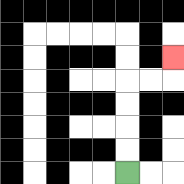{'start': '[5, 7]', 'end': '[7, 2]', 'path_directions': 'U,U,U,U,R,R,U', 'path_coordinates': '[[5, 7], [5, 6], [5, 5], [5, 4], [5, 3], [6, 3], [7, 3], [7, 2]]'}